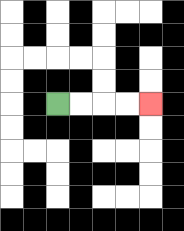{'start': '[2, 4]', 'end': '[6, 4]', 'path_directions': 'R,R,R,R', 'path_coordinates': '[[2, 4], [3, 4], [4, 4], [5, 4], [6, 4]]'}